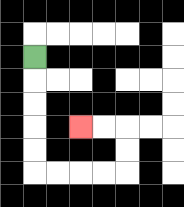{'start': '[1, 2]', 'end': '[3, 5]', 'path_directions': 'D,D,D,D,D,R,R,R,R,U,U,L,L', 'path_coordinates': '[[1, 2], [1, 3], [1, 4], [1, 5], [1, 6], [1, 7], [2, 7], [3, 7], [4, 7], [5, 7], [5, 6], [5, 5], [4, 5], [3, 5]]'}